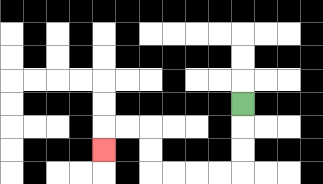{'start': '[10, 4]', 'end': '[4, 6]', 'path_directions': 'D,D,D,L,L,L,L,U,U,L,L,D', 'path_coordinates': '[[10, 4], [10, 5], [10, 6], [10, 7], [9, 7], [8, 7], [7, 7], [6, 7], [6, 6], [6, 5], [5, 5], [4, 5], [4, 6]]'}